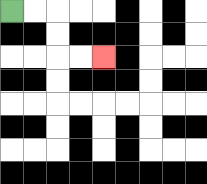{'start': '[0, 0]', 'end': '[4, 2]', 'path_directions': 'R,R,D,D,R,R', 'path_coordinates': '[[0, 0], [1, 0], [2, 0], [2, 1], [2, 2], [3, 2], [4, 2]]'}